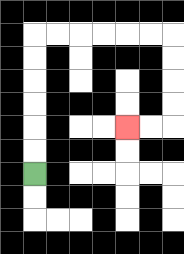{'start': '[1, 7]', 'end': '[5, 5]', 'path_directions': 'U,U,U,U,U,U,R,R,R,R,R,R,D,D,D,D,L,L', 'path_coordinates': '[[1, 7], [1, 6], [1, 5], [1, 4], [1, 3], [1, 2], [1, 1], [2, 1], [3, 1], [4, 1], [5, 1], [6, 1], [7, 1], [7, 2], [7, 3], [7, 4], [7, 5], [6, 5], [5, 5]]'}